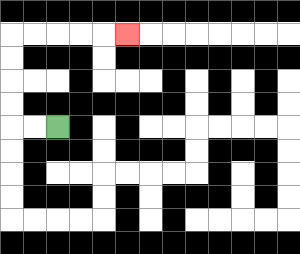{'start': '[2, 5]', 'end': '[5, 1]', 'path_directions': 'L,L,U,U,U,U,R,R,R,R,R', 'path_coordinates': '[[2, 5], [1, 5], [0, 5], [0, 4], [0, 3], [0, 2], [0, 1], [1, 1], [2, 1], [3, 1], [4, 1], [5, 1]]'}